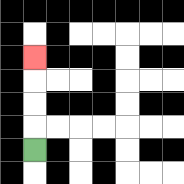{'start': '[1, 6]', 'end': '[1, 2]', 'path_directions': 'U,U,U,U', 'path_coordinates': '[[1, 6], [1, 5], [1, 4], [1, 3], [1, 2]]'}